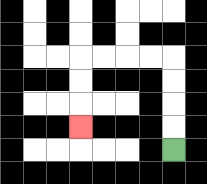{'start': '[7, 6]', 'end': '[3, 5]', 'path_directions': 'U,U,U,U,L,L,L,L,D,D,D', 'path_coordinates': '[[7, 6], [7, 5], [7, 4], [7, 3], [7, 2], [6, 2], [5, 2], [4, 2], [3, 2], [3, 3], [3, 4], [3, 5]]'}